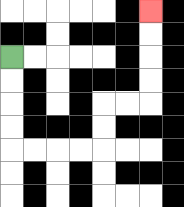{'start': '[0, 2]', 'end': '[6, 0]', 'path_directions': 'D,D,D,D,R,R,R,R,U,U,R,R,U,U,U,U', 'path_coordinates': '[[0, 2], [0, 3], [0, 4], [0, 5], [0, 6], [1, 6], [2, 6], [3, 6], [4, 6], [4, 5], [4, 4], [5, 4], [6, 4], [6, 3], [6, 2], [6, 1], [6, 0]]'}